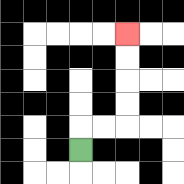{'start': '[3, 6]', 'end': '[5, 1]', 'path_directions': 'U,R,R,U,U,U,U', 'path_coordinates': '[[3, 6], [3, 5], [4, 5], [5, 5], [5, 4], [5, 3], [5, 2], [5, 1]]'}